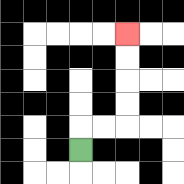{'start': '[3, 6]', 'end': '[5, 1]', 'path_directions': 'U,R,R,U,U,U,U', 'path_coordinates': '[[3, 6], [3, 5], [4, 5], [5, 5], [5, 4], [5, 3], [5, 2], [5, 1]]'}